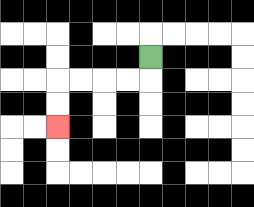{'start': '[6, 2]', 'end': '[2, 5]', 'path_directions': 'D,L,L,L,L,D,D', 'path_coordinates': '[[6, 2], [6, 3], [5, 3], [4, 3], [3, 3], [2, 3], [2, 4], [2, 5]]'}